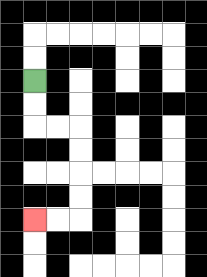{'start': '[1, 3]', 'end': '[1, 9]', 'path_directions': 'D,D,R,R,D,D,D,D,L,L', 'path_coordinates': '[[1, 3], [1, 4], [1, 5], [2, 5], [3, 5], [3, 6], [3, 7], [3, 8], [3, 9], [2, 9], [1, 9]]'}